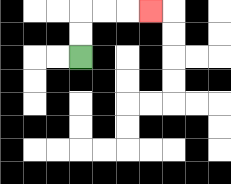{'start': '[3, 2]', 'end': '[6, 0]', 'path_directions': 'U,U,R,R,R', 'path_coordinates': '[[3, 2], [3, 1], [3, 0], [4, 0], [5, 0], [6, 0]]'}